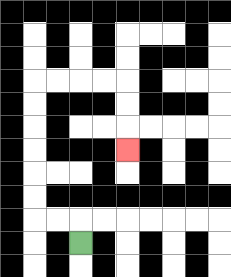{'start': '[3, 10]', 'end': '[5, 6]', 'path_directions': 'U,L,L,U,U,U,U,U,U,R,R,R,R,D,D,D', 'path_coordinates': '[[3, 10], [3, 9], [2, 9], [1, 9], [1, 8], [1, 7], [1, 6], [1, 5], [1, 4], [1, 3], [2, 3], [3, 3], [4, 3], [5, 3], [5, 4], [5, 5], [5, 6]]'}